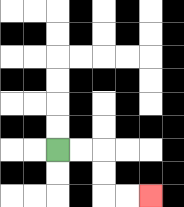{'start': '[2, 6]', 'end': '[6, 8]', 'path_directions': 'R,R,D,D,R,R', 'path_coordinates': '[[2, 6], [3, 6], [4, 6], [4, 7], [4, 8], [5, 8], [6, 8]]'}